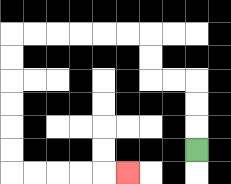{'start': '[8, 6]', 'end': '[5, 7]', 'path_directions': 'U,U,U,L,L,U,U,L,L,L,L,L,L,D,D,D,D,D,D,R,R,R,R,R', 'path_coordinates': '[[8, 6], [8, 5], [8, 4], [8, 3], [7, 3], [6, 3], [6, 2], [6, 1], [5, 1], [4, 1], [3, 1], [2, 1], [1, 1], [0, 1], [0, 2], [0, 3], [0, 4], [0, 5], [0, 6], [0, 7], [1, 7], [2, 7], [3, 7], [4, 7], [5, 7]]'}